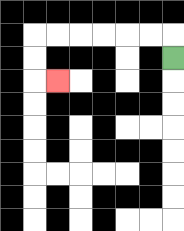{'start': '[7, 2]', 'end': '[2, 3]', 'path_directions': 'U,L,L,L,L,L,L,D,D,R', 'path_coordinates': '[[7, 2], [7, 1], [6, 1], [5, 1], [4, 1], [3, 1], [2, 1], [1, 1], [1, 2], [1, 3], [2, 3]]'}